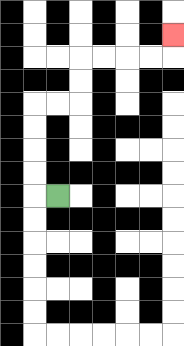{'start': '[2, 8]', 'end': '[7, 1]', 'path_directions': 'L,U,U,U,U,R,R,U,U,R,R,R,R,U', 'path_coordinates': '[[2, 8], [1, 8], [1, 7], [1, 6], [1, 5], [1, 4], [2, 4], [3, 4], [3, 3], [3, 2], [4, 2], [5, 2], [6, 2], [7, 2], [7, 1]]'}